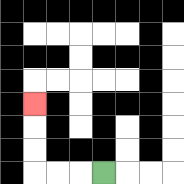{'start': '[4, 7]', 'end': '[1, 4]', 'path_directions': 'L,L,L,U,U,U', 'path_coordinates': '[[4, 7], [3, 7], [2, 7], [1, 7], [1, 6], [1, 5], [1, 4]]'}